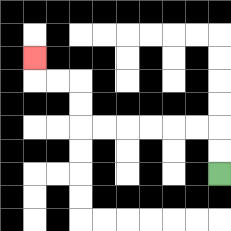{'start': '[9, 7]', 'end': '[1, 2]', 'path_directions': 'U,U,L,L,L,L,L,L,U,U,L,L,U', 'path_coordinates': '[[9, 7], [9, 6], [9, 5], [8, 5], [7, 5], [6, 5], [5, 5], [4, 5], [3, 5], [3, 4], [3, 3], [2, 3], [1, 3], [1, 2]]'}